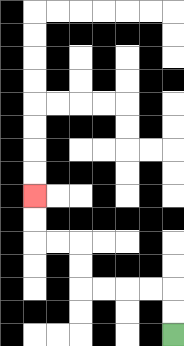{'start': '[7, 14]', 'end': '[1, 8]', 'path_directions': 'U,U,L,L,L,L,U,U,L,L,U,U', 'path_coordinates': '[[7, 14], [7, 13], [7, 12], [6, 12], [5, 12], [4, 12], [3, 12], [3, 11], [3, 10], [2, 10], [1, 10], [1, 9], [1, 8]]'}